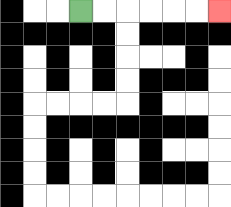{'start': '[3, 0]', 'end': '[9, 0]', 'path_directions': 'R,R,R,R,R,R', 'path_coordinates': '[[3, 0], [4, 0], [5, 0], [6, 0], [7, 0], [8, 0], [9, 0]]'}